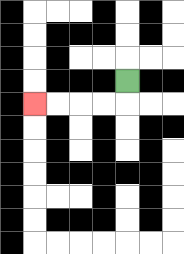{'start': '[5, 3]', 'end': '[1, 4]', 'path_directions': 'D,L,L,L,L', 'path_coordinates': '[[5, 3], [5, 4], [4, 4], [3, 4], [2, 4], [1, 4]]'}